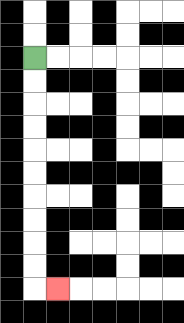{'start': '[1, 2]', 'end': '[2, 12]', 'path_directions': 'D,D,D,D,D,D,D,D,D,D,R', 'path_coordinates': '[[1, 2], [1, 3], [1, 4], [1, 5], [1, 6], [1, 7], [1, 8], [1, 9], [1, 10], [1, 11], [1, 12], [2, 12]]'}